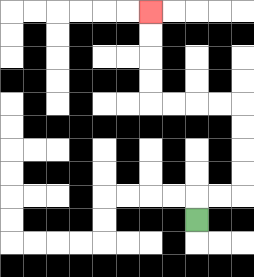{'start': '[8, 9]', 'end': '[6, 0]', 'path_directions': 'U,R,R,U,U,U,U,L,L,L,L,U,U,U,U', 'path_coordinates': '[[8, 9], [8, 8], [9, 8], [10, 8], [10, 7], [10, 6], [10, 5], [10, 4], [9, 4], [8, 4], [7, 4], [6, 4], [6, 3], [6, 2], [6, 1], [6, 0]]'}